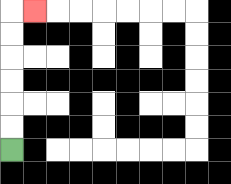{'start': '[0, 6]', 'end': '[1, 0]', 'path_directions': 'U,U,U,U,U,U,R', 'path_coordinates': '[[0, 6], [0, 5], [0, 4], [0, 3], [0, 2], [0, 1], [0, 0], [1, 0]]'}